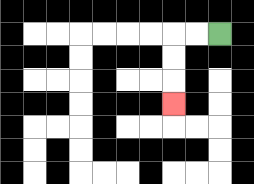{'start': '[9, 1]', 'end': '[7, 4]', 'path_directions': 'L,L,D,D,D', 'path_coordinates': '[[9, 1], [8, 1], [7, 1], [7, 2], [7, 3], [7, 4]]'}